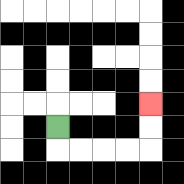{'start': '[2, 5]', 'end': '[6, 4]', 'path_directions': 'D,R,R,R,R,U,U', 'path_coordinates': '[[2, 5], [2, 6], [3, 6], [4, 6], [5, 6], [6, 6], [6, 5], [6, 4]]'}